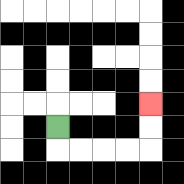{'start': '[2, 5]', 'end': '[6, 4]', 'path_directions': 'D,R,R,R,R,U,U', 'path_coordinates': '[[2, 5], [2, 6], [3, 6], [4, 6], [5, 6], [6, 6], [6, 5], [6, 4]]'}